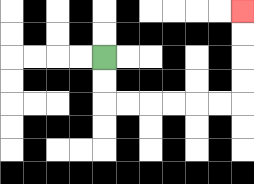{'start': '[4, 2]', 'end': '[10, 0]', 'path_directions': 'D,D,R,R,R,R,R,R,U,U,U,U', 'path_coordinates': '[[4, 2], [4, 3], [4, 4], [5, 4], [6, 4], [7, 4], [8, 4], [9, 4], [10, 4], [10, 3], [10, 2], [10, 1], [10, 0]]'}